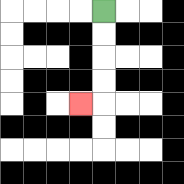{'start': '[4, 0]', 'end': '[3, 4]', 'path_directions': 'D,D,D,D,L', 'path_coordinates': '[[4, 0], [4, 1], [4, 2], [4, 3], [4, 4], [3, 4]]'}